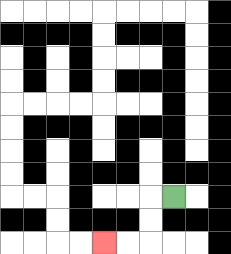{'start': '[7, 8]', 'end': '[4, 10]', 'path_directions': 'L,D,D,L,L', 'path_coordinates': '[[7, 8], [6, 8], [6, 9], [6, 10], [5, 10], [4, 10]]'}